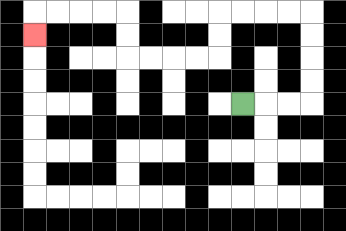{'start': '[10, 4]', 'end': '[1, 1]', 'path_directions': 'R,R,R,U,U,U,U,L,L,L,L,D,D,L,L,L,L,U,U,L,L,L,L,D', 'path_coordinates': '[[10, 4], [11, 4], [12, 4], [13, 4], [13, 3], [13, 2], [13, 1], [13, 0], [12, 0], [11, 0], [10, 0], [9, 0], [9, 1], [9, 2], [8, 2], [7, 2], [6, 2], [5, 2], [5, 1], [5, 0], [4, 0], [3, 0], [2, 0], [1, 0], [1, 1]]'}